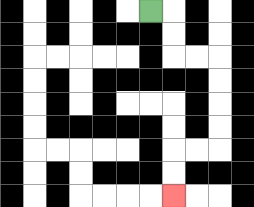{'start': '[6, 0]', 'end': '[7, 8]', 'path_directions': 'R,D,D,R,R,D,D,D,D,L,L,D,D', 'path_coordinates': '[[6, 0], [7, 0], [7, 1], [7, 2], [8, 2], [9, 2], [9, 3], [9, 4], [9, 5], [9, 6], [8, 6], [7, 6], [7, 7], [7, 8]]'}